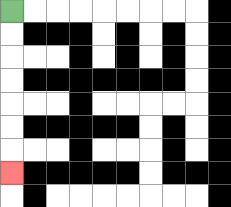{'start': '[0, 0]', 'end': '[0, 7]', 'path_directions': 'D,D,D,D,D,D,D', 'path_coordinates': '[[0, 0], [0, 1], [0, 2], [0, 3], [0, 4], [0, 5], [0, 6], [0, 7]]'}